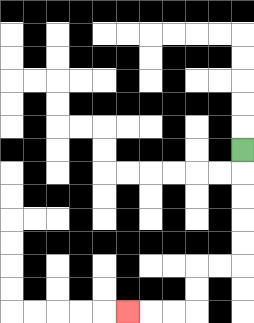{'start': '[10, 6]', 'end': '[5, 13]', 'path_directions': 'D,D,D,D,D,L,L,D,D,L,L,L', 'path_coordinates': '[[10, 6], [10, 7], [10, 8], [10, 9], [10, 10], [10, 11], [9, 11], [8, 11], [8, 12], [8, 13], [7, 13], [6, 13], [5, 13]]'}